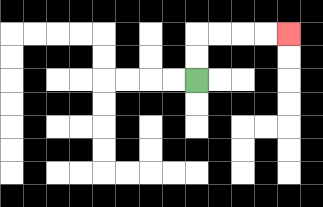{'start': '[8, 3]', 'end': '[12, 1]', 'path_directions': 'U,U,R,R,R,R', 'path_coordinates': '[[8, 3], [8, 2], [8, 1], [9, 1], [10, 1], [11, 1], [12, 1]]'}